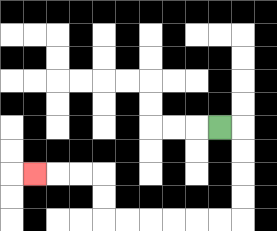{'start': '[9, 5]', 'end': '[1, 7]', 'path_directions': 'R,D,D,D,D,L,L,L,L,L,L,U,U,L,L,L', 'path_coordinates': '[[9, 5], [10, 5], [10, 6], [10, 7], [10, 8], [10, 9], [9, 9], [8, 9], [7, 9], [6, 9], [5, 9], [4, 9], [4, 8], [4, 7], [3, 7], [2, 7], [1, 7]]'}